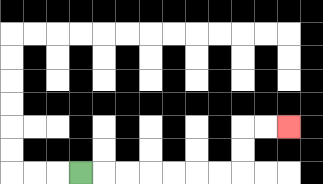{'start': '[3, 7]', 'end': '[12, 5]', 'path_directions': 'R,R,R,R,R,R,R,U,U,R,R', 'path_coordinates': '[[3, 7], [4, 7], [5, 7], [6, 7], [7, 7], [8, 7], [9, 7], [10, 7], [10, 6], [10, 5], [11, 5], [12, 5]]'}